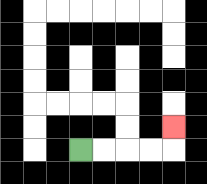{'start': '[3, 6]', 'end': '[7, 5]', 'path_directions': 'R,R,R,R,U', 'path_coordinates': '[[3, 6], [4, 6], [5, 6], [6, 6], [7, 6], [7, 5]]'}